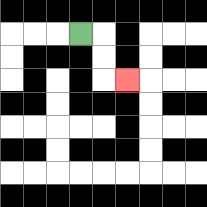{'start': '[3, 1]', 'end': '[5, 3]', 'path_directions': 'R,D,D,R', 'path_coordinates': '[[3, 1], [4, 1], [4, 2], [4, 3], [5, 3]]'}